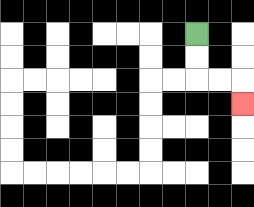{'start': '[8, 1]', 'end': '[10, 4]', 'path_directions': 'D,D,R,R,D', 'path_coordinates': '[[8, 1], [8, 2], [8, 3], [9, 3], [10, 3], [10, 4]]'}